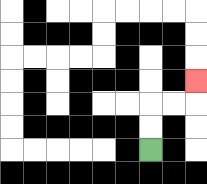{'start': '[6, 6]', 'end': '[8, 3]', 'path_directions': 'U,U,R,R,U', 'path_coordinates': '[[6, 6], [6, 5], [6, 4], [7, 4], [8, 4], [8, 3]]'}